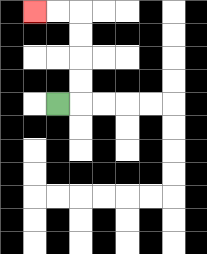{'start': '[2, 4]', 'end': '[1, 0]', 'path_directions': 'R,U,U,U,U,L,L', 'path_coordinates': '[[2, 4], [3, 4], [3, 3], [3, 2], [3, 1], [3, 0], [2, 0], [1, 0]]'}